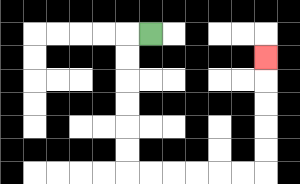{'start': '[6, 1]', 'end': '[11, 2]', 'path_directions': 'L,D,D,D,D,D,D,R,R,R,R,R,R,U,U,U,U,U', 'path_coordinates': '[[6, 1], [5, 1], [5, 2], [5, 3], [5, 4], [5, 5], [5, 6], [5, 7], [6, 7], [7, 7], [8, 7], [9, 7], [10, 7], [11, 7], [11, 6], [11, 5], [11, 4], [11, 3], [11, 2]]'}